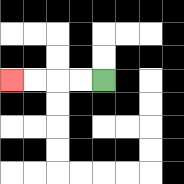{'start': '[4, 3]', 'end': '[0, 3]', 'path_directions': 'L,L,L,L', 'path_coordinates': '[[4, 3], [3, 3], [2, 3], [1, 3], [0, 3]]'}